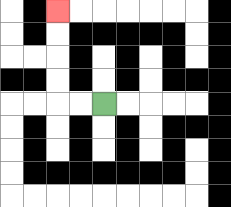{'start': '[4, 4]', 'end': '[2, 0]', 'path_directions': 'L,L,U,U,U,U', 'path_coordinates': '[[4, 4], [3, 4], [2, 4], [2, 3], [2, 2], [2, 1], [2, 0]]'}